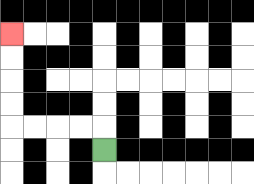{'start': '[4, 6]', 'end': '[0, 1]', 'path_directions': 'U,L,L,L,L,U,U,U,U', 'path_coordinates': '[[4, 6], [4, 5], [3, 5], [2, 5], [1, 5], [0, 5], [0, 4], [0, 3], [0, 2], [0, 1]]'}